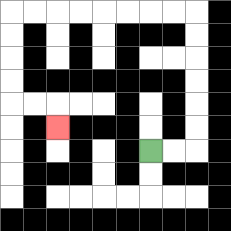{'start': '[6, 6]', 'end': '[2, 5]', 'path_directions': 'R,R,U,U,U,U,U,U,L,L,L,L,L,L,L,L,D,D,D,D,R,R,D', 'path_coordinates': '[[6, 6], [7, 6], [8, 6], [8, 5], [8, 4], [8, 3], [8, 2], [8, 1], [8, 0], [7, 0], [6, 0], [5, 0], [4, 0], [3, 0], [2, 0], [1, 0], [0, 0], [0, 1], [0, 2], [0, 3], [0, 4], [1, 4], [2, 4], [2, 5]]'}